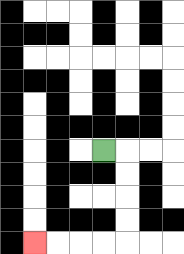{'start': '[4, 6]', 'end': '[1, 10]', 'path_directions': 'R,D,D,D,D,L,L,L,L', 'path_coordinates': '[[4, 6], [5, 6], [5, 7], [5, 8], [5, 9], [5, 10], [4, 10], [3, 10], [2, 10], [1, 10]]'}